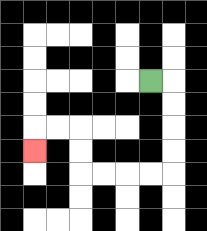{'start': '[6, 3]', 'end': '[1, 6]', 'path_directions': 'R,D,D,D,D,L,L,L,L,U,U,L,L,D', 'path_coordinates': '[[6, 3], [7, 3], [7, 4], [7, 5], [7, 6], [7, 7], [6, 7], [5, 7], [4, 7], [3, 7], [3, 6], [3, 5], [2, 5], [1, 5], [1, 6]]'}